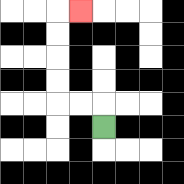{'start': '[4, 5]', 'end': '[3, 0]', 'path_directions': 'U,L,L,U,U,U,U,R', 'path_coordinates': '[[4, 5], [4, 4], [3, 4], [2, 4], [2, 3], [2, 2], [2, 1], [2, 0], [3, 0]]'}